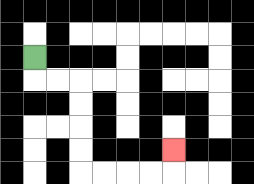{'start': '[1, 2]', 'end': '[7, 6]', 'path_directions': 'D,R,R,D,D,D,D,R,R,R,R,U', 'path_coordinates': '[[1, 2], [1, 3], [2, 3], [3, 3], [3, 4], [3, 5], [3, 6], [3, 7], [4, 7], [5, 7], [6, 7], [7, 7], [7, 6]]'}